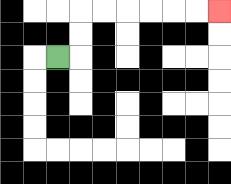{'start': '[2, 2]', 'end': '[9, 0]', 'path_directions': 'R,U,U,R,R,R,R,R,R', 'path_coordinates': '[[2, 2], [3, 2], [3, 1], [3, 0], [4, 0], [5, 0], [6, 0], [7, 0], [8, 0], [9, 0]]'}